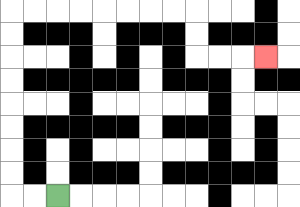{'start': '[2, 8]', 'end': '[11, 2]', 'path_directions': 'L,L,U,U,U,U,U,U,U,U,R,R,R,R,R,R,R,R,D,D,R,R,R', 'path_coordinates': '[[2, 8], [1, 8], [0, 8], [0, 7], [0, 6], [0, 5], [0, 4], [0, 3], [0, 2], [0, 1], [0, 0], [1, 0], [2, 0], [3, 0], [4, 0], [5, 0], [6, 0], [7, 0], [8, 0], [8, 1], [8, 2], [9, 2], [10, 2], [11, 2]]'}